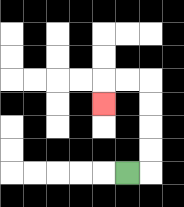{'start': '[5, 7]', 'end': '[4, 4]', 'path_directions': 'R,U,U,U,U,L,L,D', 'path_coordinates': '[[5, 7], [6, 7], [6, 6], [6, 5], [6, 4], [6, 3], [5, 3], [4, 3], [4, 4]]'}